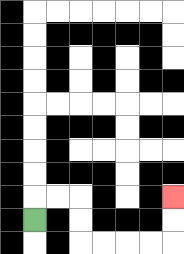{'start': '[1, 9]', 'end': '[7, 8]', 'path_directions': 'U,R,R,D,D,R,R,R,R,U,U', 'path_coordinates': '[[1, 9], [1, 8], [2, 8], [3, 8], [3, 9], [3, 10], [4, 10], [5, 10], [6, 10], [7, 10], [7, 9], [7, 8]]'}